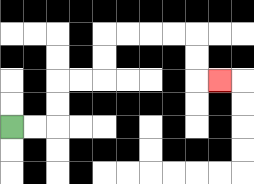{'start': '[0, 5]', 'end': '[9, 3]', 'path_directions': 'R,R,U,U,R,R,U,U,R,R,R,R,D,D,R', 'path_coordinates': '[[0, 5], [1, 5], [2, 5], [2, 4], [2, 3], [3, 3], [4, 3], [4, 2], [4, 1], [5, 1], [6, 1], [7, 1], [8, 1], [8, 2], [8, 3], [9, 3]]'}